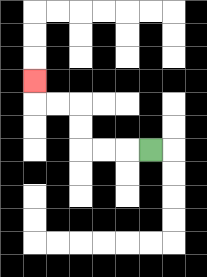{'start': '[6, 6]', 'end': '[1, 3]', 'path_directions': 'L,L,L,U,U,L,L,U', 'path_coordinates': '[[6, 6], [5, 6], [4, 6], [3, 6], [3, 5], [3, 4], [2, 4], [1, 4], [1, 3]]'}